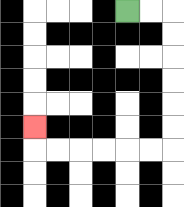{'start': '[5, 0]', 'end': '[1, 5]', 'path_directions': 'R,R,D,D,D,D,D,D,L,L,L,L,L,L,U', 'path_coordinates': '[[5, 0], [6, 0], [7, 0], [7, 1], [7, 2], [7, 3], [7, 4], [7, 5], [7, 6], [6, 6], [5, 6], [4, 6], [3, 6], [2, 6], [1, 6], [1, 5]]'}